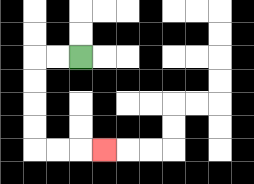{'start': '[3, 2]', 'end': '[4, 6]', 'path_directions': 'L,L,D,D,D,D,R,R,R', 'path_coordinates': '[[3, 2], [2, 2], [1, 2], [1, 3], [1, 4], [1, 5], [1, 6], [2, 6], [3, 6], [4, 6]]'}